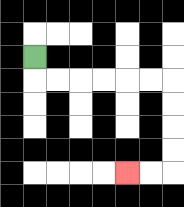{'start': '[1, 2]', 'end': '[5, 7]', 'path_directions': 'D,R,R,R,R,R,R,D,D,D,D,L,L', 'path_coordinates': '[[1, 2], [1, 3], [2, 3], [3, 3], [4, 3], [5, 3], [6, 3], [7, 3], [7, 4], [7, 5], [7, 6], [7, 7], [6, 7], [5, 7]]'}